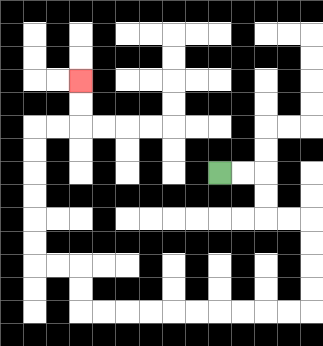{'start': '[9, 7]', 'end': '[3, 3]', 'path_directions': 'R,R,D,D,R,R,D,D,D,D,L,L,L,L,L,L,L,L,L,L,U,U,L,L,U,U,U,U,U,U,R,R,U,U', 'path_coordinates': '[[9, 7], [10, 7], [11, 7], [11, 8], [11, 9], [12, 9], [13, 9], [13, 10], [13, 11], [13, 12], [13, 13], [12, 13], [11, 13], [10, 13], [9, 13], [8, 13], [7, 13], [6, 13], [5, 13], [4, 13], [3, 13], [3, 12], [3, 11], [2, 11], [1, 11], [1, 10], [1, 9], [1, 8], [1, 7], [1, 6], [1, 5], [2, 5], [3, 5], [3, 4], [3, 3]]'}